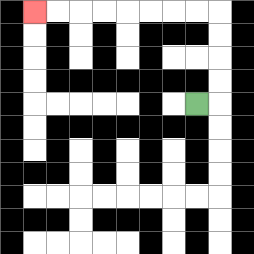{'start': '[8, 4]', 'end': '[1, 0]', 'path_directions': 'R,U,U,U,U,L,L,L,L,L,L,L,L', 'path_coordinates': '[[8, 4], [9, 4], [9, 3], [9, 2], [9, 1], [9, 0], [8, 0], [7, 0], [6, 0], [5, 0], [4, 0], [3, 0], [2, 0], [1, 0]]'}